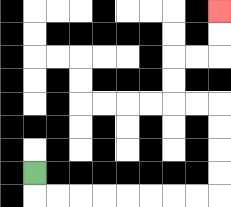{'start': '[1, 7]', 'end': '[9, 0]', 'path_directions': 'D,R,R,R,R,R,R,R,R,U,U,U,U,L,L,U,U,R,R,U,U', 'path_coordinates': '[[1, 7], [1, 8], [2, 8], [3, 8], [4, 8], [5, 8], [6, 8], [7, 8], [8, 8], [9, 8], [9, 7], [9, 6], [9, 5], [9, 4], [8, 4], [7, 4], [7, 3], [7, 2], [8, 2], [9, 2], [9, 1], [9, 0]]'}